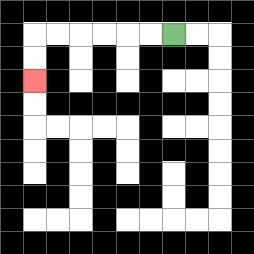{'start': '[7, 1]', 'end': '[1, 3]', 'path_directions': 'L,L,L,L,L,L,D,D', 'path_coordinates': '[[7, 1], [6, 1], [5, 1], [4, 1], [3, 1], [2, 1], [1, 1], [1, 2], [1, 3]]'}